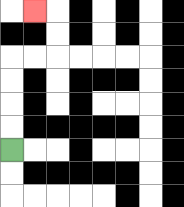{'start': '[0, 6]', 'end': '[1, 0]', 'path_directions': 'U,U,U,U,R,R,U,U,L', 'path_coordinates': '[[0, 6], [0, 5], [0, 4], [0, 3], [0, 2], [1, 2], [2, 2], [2, 1], [2, 0], [1, 0]]'}